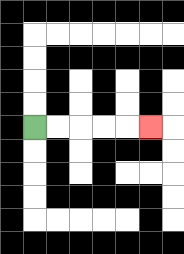{'start': '[1, 5]', 'end': '[6, 5]', 'path_directions': 'R,R,R,R,R', 'path_coordinates': '[[1, 5], [2, 5], [3, 5], [4, 5], [5, 5], [6, 5]]'}